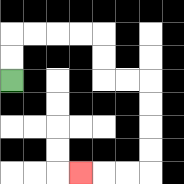{'start': '[0, 3]', 'end': '[3, 7]', 'path_directions': 'U,U,R,R,R,R,D,D,R,R,D,D,D,D,L,L,L', 'path_coordinates': '[[0, 3], [0, 2], [0, 1], [1, 1], [2, 1], [3, 1], [4, 1], [4, 2], [4, 3], [5, 3], [6, 3], [6, 4], [6, 5], [6, 6], [6, 7], [5, 7], [4, 7], [3, 7]]'}